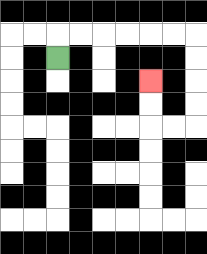{'start': '[2, 2]', 'end': '[6, 3]', 'path_directions': 'U,R,R,R,R,R,R,D,D,D,D,L,L,U,U', 'path_coordinates': '[[2, 2], [2, 1], [3, 1], [4, 1], [5, 1], [6, 1], [7, 1], [8, 1], [8, 2], [8, 3], [8, 4], [8, 5], [7, 5], [6, 5], [6, 4], [6, 3]]'}